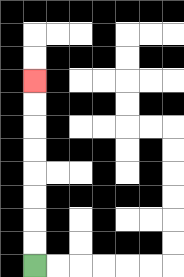{'start': '[1, 11]', 'end': '[1, 3]', 'path_directions': 'U,U,U,U,U,U,U,U', 'path_coordinates': '[[1, 11], [1, 10], [1, 9], [1, 8], [1, 7], [1, 6], [1, 5], [1, 4], [1, 3]]'}